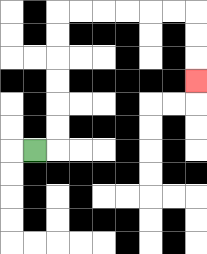{'start': '[1, 6]', 'end': '[8, 3]', 'path_directions': 'R,U,U,U,U,U,U,R,R,R,R,R,R,D,D,D', 'path_coordinates': '[[1, 6], [2, 6], [2, 5], [2, 4], [2, 3], [2, 2], [2, 1], [2, 0], [3, 0], [4, 0], [5, 0], [6, 0], [7, 0], [8, 0], [8, 1], [8, 2], [8, 3]]'}